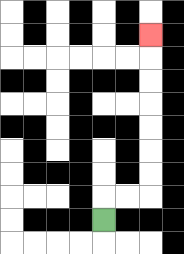{'start': '[4, 9]', 'end': '[6, 1]', 'path_directions': 'U,R,R,U,U,U,U,U,U,U', 'path_coordinates': '[[4, 9], [4, 8], [5, 8], [6, 8], [6, 7], [6, 6], [6, 5], [6, 4], [6, 3], [6, 2], [6, 1]]'}